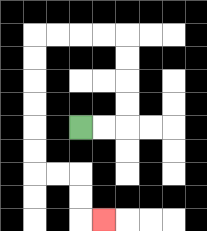{'start': '[3, 5]', 'end': '[4, 9]', 'path_directions': 'R,R,U,U,U,U,L,L,L,L,D,D,D,D,D,D,R,R,D,D,R', 'path_coordinates': '[[3, 5], [4, 5], [5, 5], [5, 4], [5, 3], [5, 2], [5, 1], [4, 1], [3, 1], [2, 1], [1, 1], [1, 2], [1, 3], [1, 4], [1, 5], [1, 6], [1, 7], [2, 7], [3, 7], [3, 8], [3, 9], [4, 9]]'}